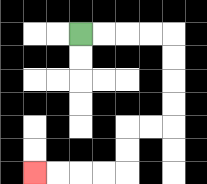{'start': '[3, 1]', 'end': '[1, 7]', 'path_directions': 'R,R,R,R,D,D,D,D,L,L,D,D,L,L,L,L', 'path_coordinates': '[[3, 1], [4, 1], [5, 1], [6, 1], [7, 1], [7, 2], [7, 3], [7, 4], [7, 5], [6, 5], [5, 5], [5, 6], [5, 7], [4, 7], [3, 7], [2, 7], [1, 7]]'}